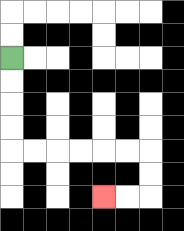{'start': '[0, 2]', 'end': '[4, 8]', 'path_directions': 'D,D,D,D,R,R,R,R,R,R,D,D,L,L', 'path_coordinates': '[[0, 2], [0, 3], [0, 4], [0, 5], [0, 6], [1, 6], [2, 6], [3, 6], [4, 6], [5, 6], [6, 6], [6, 7], [6, 8], [5, 8], [4, 8]]'}